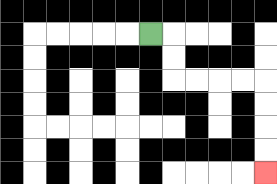{'start': '[6, 1]', 'end': '[11, 7]', 'path_directions': 'R,D,D,R,R,R,R,D,D,D,D', 'path_coordinates': '[[6, 1], [7, 1], [7, 2], [7, 3], [8, 3], [9, 3], [10, 3], [11, 3], [11, 4], [11, 5], [11, 6], [11, 7]]'}